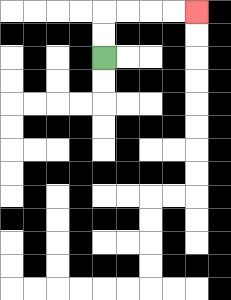{'start': '[4, 2]', 'end': '[8, 0]', 'path_directions': 'U,U,R,R,R,R', 'path_coordinates': '[[4, 2], [4, 1], [4, 0], [5, 0], [6, 0], [7, 0], [8, 0]]'}